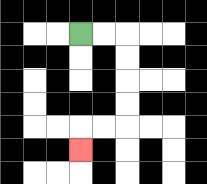{'start': '[3, 1]', 'end': '[3, 6]', 'path_directions': 'R,R,D,D,D,D,L,L,D', 'path_coordinates': '[[3, 1], [4, 1], [5, 1], [5, 2], [5, 3], [5, 4], [5, 5], [4, 5], [3, 5], [3, 6]]'}